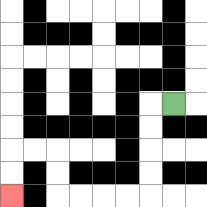{'start': '[7, 4]', 'end': '[0, 8]', 'path_directions': 'L,D,D,D,D,L,L,L,L,U,U,L,L,D,D', 'path_coordinates': '[[7, 4], [6, 4], [6, 5], [6, 6], [6, 7], [6, 8], [5, 8], [4, 8], [3, 8], [2, 8], [2, 7], [2, 6], [1, 6], [0, 6], [0, 7], [0, 8]]'}